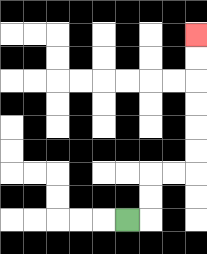{'start': '[5, 9]', 'end': '[8, 1]', 'path_directions': 'R,U,U,R,R,U,U,U,U,U,U', 'path_coordinates': '[[5, 9], [6, 9], [6, 8], [6, 7], [7, 7], [8, 7], [8, 6], [8, 5], [8, 4], [8, 3], [8, 2], [8, 1]]'}